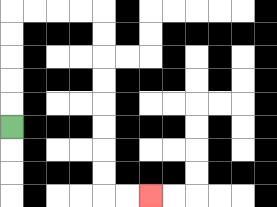{'start': '[0, 5]', 'end': '[6, 8]', 'path_directions': 'U,U,U,U,U,R,R,R,R,D,D,D,D,D,D,D,D,R,R', 'path_coordinates': '[[0, 5], [0, 4], [0, 3], [0, 2], [0, 1], [0, 0], [1, 0], [2, 0], [3, 0], [4, 0], [4, 1], [4, 2], [4, 3], [4, 4], [4, 5], [4, 6], [4, 7], [4, 8], [5, 8], [6, 8]]'}